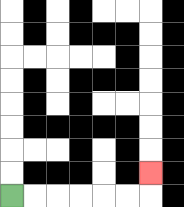{'start': '[0, 8]', 'end': '[6, 7]', 'path_directions': 'R,R,R,R,R,R,U', 'path_coordinates': '[[0, 8], [1, 8], [2, 8], [3, 8], [4, 8], [5, 8], [6, 8], [6, 7]]'}